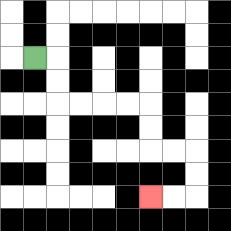{'start': '[1, 2]', 'end': '[6, 8]', 'path_directions': 'R,D,D,R,R,R,R,D,D,R,R,D,D,L,L', 'path_coordinates': '[[1, 2], [2, 2], [2, 3], [2, 4], [3, 4], [4, 4], [5, 4], [6, 4], [6, 5], [6, 6], [7, 6], [8, 6], [8, 7], [8, 8], [7, 8], [6, 8]]'}